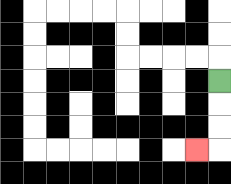{'start': '[9, 3]', 'end': '[8, 6]', 'path_directions': 'D,D,D,L', 'path_coordinates': '[[9, 3], [9, 4], [9, 5], [9, 6], [8, 6]]'}